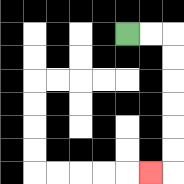{'start': '[5, 1]', 'end': '[6, 7]', 'path_directions': 'R,R,D,D,D,D,D,D,L', 'path_coordinates': '[[5, 1], [6, 1], [7, 1], [7, 2], [7, 3], [7, 4], [7, 5], [7, 6], [7, 7], [6, 7]]'}